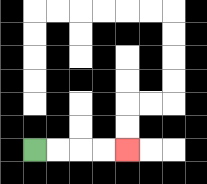{'start': '[1, 6]', 'end': '[5, 6]', 'path_directions': 'R,R,R,R', 'path_coordinates': '[[1, 6], [2, 6], [3, 6], [4, 6], [5, 6]]'}